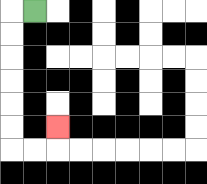{'start': '[1, 0]', 'end': '[2, 5]', 'path_directions': 'L,D,D,D,D,D,D,R,R,U', 'path_coordinates': '[[1, 0], [0, 0], [0, 1], [0, 2], [0, 3], [0, 4], [0, 5], [0, 6], [1, 6], [2, 6], [2, 5]]'}